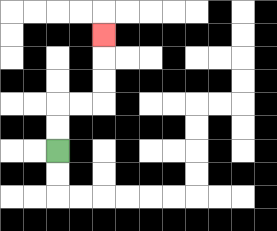{'start': '[2, 6]', 'end': '[4, 1]', 'path_directions': 'U,U,R,R,U,U,U', 'path_coordinates': '[[2, 6], [2, 5], [2, 4], [3, 4], [4, 4], [4, 3], [4, 2], [4, 1]]'}